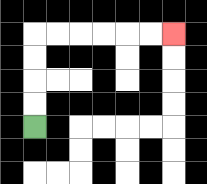{'start': '[1, 5]', 'end': '[7, 1]', 'path_directions': 'U,U,U,U,R,R,R,R,R,R', 'path_coordinates': '[[1, 5], [1, 4], [1, 3], [1, 2], [1, 1], [2, 1], [3, 1], [4, 1], [5, 1], [6, 1], [7, 1]]'}